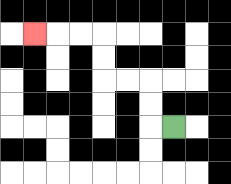{'start': '[7, 5]', 'end': '[1, 1]', 'path_directions': 'L,U,U,L,L,U,U,L,L,L', 'path_coordinates': '[[7, 5], [6, 5], [6, 4], [6, 3], [5, 3], [4, 3], [4, 2], [4, 1], [3, 1], [2, 1], [1, 1]]'}